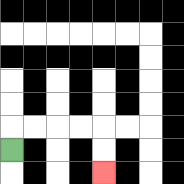{'start': '[0, 6]', 'end': '[4, 7]', 'path_directions': 'U,R,R,R,R,D,D', 'path_coordinates': '[[0, 6], [0, 5], [1, 5], [2, 5], [3, 5], [4, 5], [4, 6], [4, 7]]'}